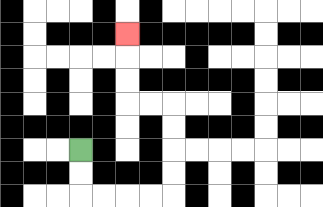{'start': '[3, 6]', 'end': '[5, 1]', 'path_directions': 'D,D,R,R,R,R,U,U,U,U,L,L,U,U,U', 'path_coordinates': '[[3, 6], [3, 7], [3, 8], [4, 8], [5, 8], [6, 8], [7, 8], [7, 7], [7, 6], [7, 5], [7, 4], [6, 4], [5, 4], [5, 3], [5, 2], [5, 1]]'}